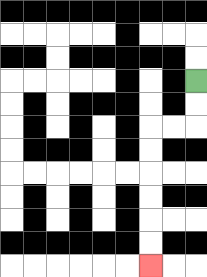{'start': '[8, 3]', 'end': '[6, 11]', 'path_directions': 'D,D,L,L,D,D,D,D,D,D', 'path_coordinates': '[[8, 3], [8, 4], [8, 5], [7, 5], [6, 5], [6, 6], [6, 7], [6, 8], [6, 9], [6, 10], [6, 11]]'}